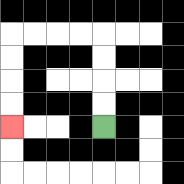{'start': '[4, 5]', 'end': '[0, 5]', 'path_directions': 'U,U,U,U,L,L,L,L,D,D,D,D', 'path_coordinates': '[[4, 5], [4, 4], [4, 3], [4, 2], [4, 1], [3, 1], [2, 1], [1, 1], [0, 1], [0, 2], [0, 3], [0, 4], [0, 5]]'}